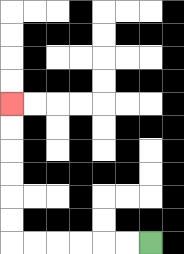{'start': '[6, 10]', 'end': '[0, 4]', 'path_directions': 'L,L,L,L,L,L,U,U,U,U,U,U', 'path_coordinates': '[[6, 10], [5, 10], [4, 10], [3, 10], [2, 10], [1, 10], [0, 10], [0, 9], [0, 8], [0, 7], [0, 6], [0, 5], [0, 4]]'}